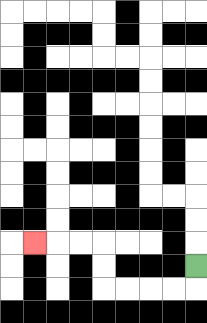{'start': '[8, 11]', 'end': '[1, 10]', 'path_directions': 'D,L,L,L,L,U,U,L,L,L', 'path_coordinates': '[[8, 11], [8, 12], [7, 12], [6, 12], [5, 12], [4, 12], [4, 11], [4, 10], [3, 10], [2, 10], [1, 10]]'}